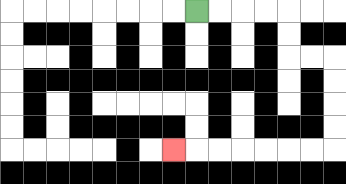{'start': '[8, 0]', 'end': '[7, 6]', 'path_directions': 'R,R,R,R,D,D,R,R,D,D,D,D,L,L,L,L,L,L,L', 'path_coordinates': '[[8, 0], [9, 0], [10, 0], [11, 0], [12, 0], [12, 1], [12, 2], [13, 2], [14, 2], [14, 3], [14, 4], [14, 5], [14, 6], [13, 6], [12, 6], [11, 6], [10, 6], [9, 6], [8, 6], [7, 6]]'}